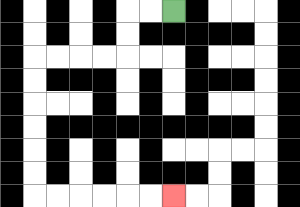{'start': '[7, 0]', 'end': '[7, 8]', 'path_directions': 'L,L,D,D,L,L,L,L,D,D,D,D,D,D,R,R,R,R,R,R', 'path_coordinates': '[[7, 0], [6, 0], [5, 0], [5, 1], [5, 2], [4, 2], [3, 2], [2, 2], [1, 2], [1, 3], [1, 4], [1, 5], [1, 6], [1, 7], [1, 8], [2, 8], [3, 8], [4, 8], [5, 8], [6, 8], [7, 8]]'}